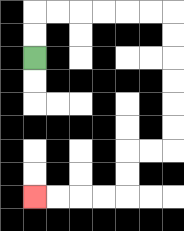{'start': '[1, 2]', 'end': '[1, 8]', 'path_directions': 'U,U,R,R,R,R,R,R,D,D,D,D,D,D,L,L,D,D,L,L,L,L', 'path_coordinates': '[[1, 2], [1, 1], [1, 0], [2, 0], [3, 0], [4, 0], [5, 0], [6, 0], [7, 0], [7, 1], [7, 2], [7, 3], [7, 4], [7, 5], [7, 6], [6, 6], [5, 6], [5, 7], [5, 8], [4, 8], [3, 8], [2, 8], [1, 8]]'}